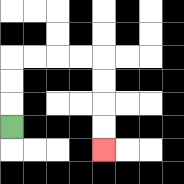{'start': '[0, 5]', 'end': '[4, 6]', 'path_directions': 'U,U,U,R,R,R,R,D,D,D,D', 'path_coordinates': '[[0, 5], [0, 4], [0, 3], [0, 2], [1, 2], [2, 2], [3, 2], [4, 2], [4, 3], [4, 4], [4, 5], [4, 6]]'}